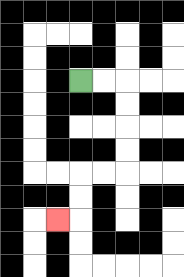{'start': '[3, 3]', 'end': '[2, 9]', 'path_directions': 'R,R,D,D,D,D,L,L,D,D,L', 'path_coordinates': '[[3, 3], [4, 3], [5, 3], [5, 4], [5, 5], [5, 6], [5, 7], [4, 7], [3, 7], [3, 8], [3, 9], [2, 9]]'}